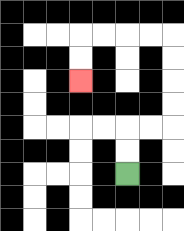{'start': '[5, 7]', 'end': '[3, 3]', 'path_directions': 'U,U,R,R,U,U,U,U,L,L,L,L,D,D', 'path_coordinates': '[[5, 7], [5, 6], [5, 5], [6, 5], [7, 5], [7, 4], [7, 3], [7, 2], [7, 1], [6, 1], [5, 1], [4, 1], [3, 1], [3, 2], [3, 3]]'}